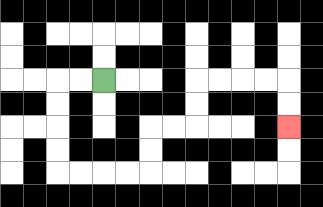{'start': '[4, 3]', 'end': '[12, 5]', 'path_directions': 'L,L,D,D,D,D,R,R,R,R,U,U,R,R,U,U,R,R,R,R,D,D', 'path_coordinates': '[[4, 3], [3, 3], [2, 3], [2, 4], [2, 5], [2, 6], [2, 7], [3, 7], [4, 7], [5, 7], [6, 7], [6, 6], [6, 5], [7, 5], [8, 5], [8, 4], [8, 3], [9, 3], [10, 3], [11, 3], [12, 3], [12, 4], [12, 5]]'}